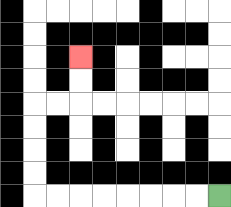{'start': '[9, 8]', 'end': '[3, 2]', 'path_directions': 'L,L,L,L,L,L,L,L,U,U,U,U,R,R,U,U', 'path_coordinates': '[[9, 8], [8, 8], [7, 8], [6, 8], [5, 8], [4, 8], [3, 8], [2, 8], [1, 8], [1, 7], [1, 6], [1, 5], [1, 4], [2, 4], [3, 4], [3, 3], [3, 2]]'}